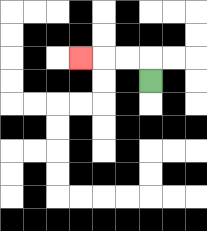{'start': '[6, 3]', 'end': '[3, 2]', 'path_directions': 'U,L,L,L', 'path_coordinates': '[[6, 3], [6, 2], [5, 2], [4, 2], [3, 2]]'}